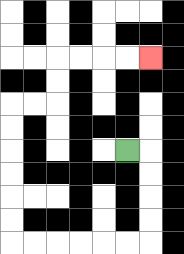{'start': '[5, 6]', 'end': '[6, 2]', 'path_directions': 'R,D,D,D,D,L,L,L,L,L,L,U,U,U,U,U,U,R,R,U,U,R,R,R,R', 'path_coordinates': '[[5, 6], [6, 6], [6, 7], [6, 8], [6, 9], [6, 10], [5, 10], [4, 10], [3, 10], [2, 10], [1, 10], [0, 10], [0, 9], [0, 8], [0, 7], [0, 6], [0, 5], [0, 4], [1, 4], [2, 4], [2, 3], [2, 2], [3, 2], [4, 2], [5, 2], [6, 2]]'}